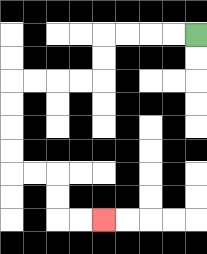{'start': '[8, 1]', 'end': '[4, 9]', 'path_directions': 'L,L,L,L,D,D,L,L,L,L,D,D,D,D,R,R,D,D,R,R', 'path_coordinates': '[[8, 1], [7, 1], [6, 1], [5, 1], [4, 1], [4, 2], [4, 3], [3, 3], [2, 3], [1, 3], [0, 3], [0, 4], [0, 5], [0, 6], [0, 7], [1, 7], [2, 7], [2, 8], [2, 9], [3, 9], [4, 9]]'}